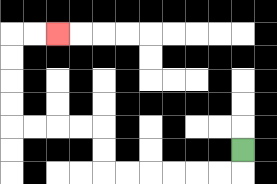{'start': '[10, 6]', 'end': '[2, 1]', 'path_directions': 'D,L,L,L,L,L,L,U,U,L,L,L,L,U,U,U,U,R,R', 'path_coordinates': '[[10, 6], [10, 7], [9, 7], [8, 7], [7, 7], [6, 7], [5, 7], [4, 7], [4, 6], [4, 5], [3, 5], [2, 5], [1, 5], [0, 5], [0, 4], [0, 3], [0, 2], [0, 1], [1, 1], [2, 1]]'}